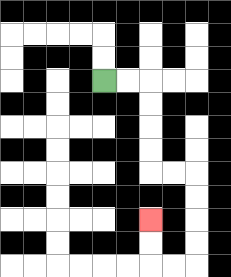{'start': '[4, 3]', 'end': '[6, 9]', 'path_directions': 'R,R,D,D,D,D,R,R,D,D,D,D,L,L,U,U', 'path_coordinates': '[[4, 3], [5, 3], [6, 3], [6, 4], [6, 5], [6, 6], [6, 7], [7, 7], [8, 7], [8, 8], [8, 9], [8, 10], [8, 11], [7, 11], [6, 11], [6, 10], [6, 9]]'}